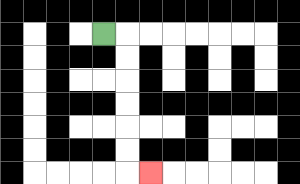{'start': '[4, 1]', 'end': '[6, 7]', 'path_directions': 'R,D,D,D,D,D,D,R', 'path_coordinates': '[[4, 1], [5, 1], [5, 2], [5, 3], [5, 4], [5, 5], [5, 6], [5, 7], [6, 7]]'}